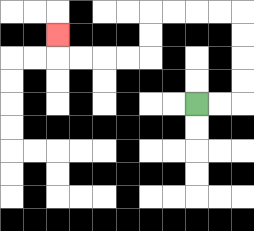{'start': '[8, 4]', 'end': '[2, 1]', 'path_directions': 'R,R,U,U,U,U,L,L,L,L,D,D,L,L,L,L,U', 'path_coordinates': '[[8, 4], [9, 4], [10, 4], [10, 3], [10, 2], [10, 1], [10, 0], [9, 0], [8, 0], [7, 0], [6, 0], [6, 1], [6, 2], [5, 2], [4, 2], [3, 2], [2, 2], [2, 1]]'}